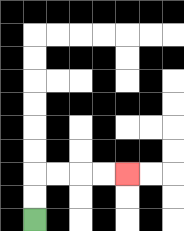{'start': '[1, 9]', 'end': '[5, 7]', 'path_directions': 'U,U,R,R,R,R', 'path_coordinates': '[[1, 9], [1, 8], [1, 7], [2, 7], [3, 7], [4, 7], [5, 7]]'}